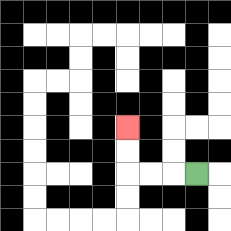{'start': '[8, 7]', 'end': '[5, 5]', 'path_directions': 'L,L,L,U,U', 'path_coordinates': '[[8, 7], [7, 7], [6, 7], [5, 7], [5, 6], [5, 5]]'}